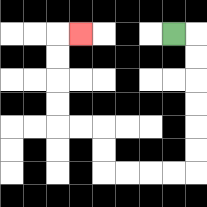{'start': '[7, 1]', 'end': '[3, 1]', 'path_directions': 'R,D,D,D,D,D,D,L,L,L,L,U,U,L,L,U,U,U,U,R', 'path_coordinates': '[[7, 1], [8, 1], [8, 2], [8, 3], [8, 4], [8, 5], [8, 6], [8, 7], [7, 7], [6, 7], [5, 7], [4, 7], [4, 6], [4, 5], [3, 5], [2, 5], [2, 4], [2, 3], [2, 2], [2, 1], [3, 1]]'}